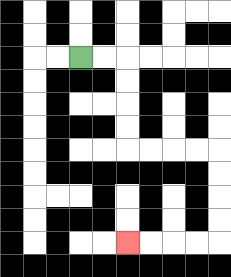{'start': '[3, 2]', 'end': '[5, 10]', 'path_directions': 'R,R,D,D,D,D,R,R,R,R,D,D,D,D,L,L,L,L', 'path_coordinates': '[[3, 2], [4, 2], [5, 2], [5, 3], [5, 4], [5, 5], [5, 6], [6, 6], [7, 6], [8, 6], [9, 6], [9, 7], [9, 8], [9, 9], [9, 10], [8, 10], [7, 10], [6, 10], [5, 10]]'}